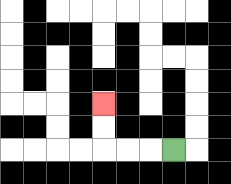{'start': '[7, 6]', 'end': '[4, 4]', 'path_directions': 'L,L,L,U,U', 'path_coordinates': '[[7, 6], [6, 6], [5, 6], [4, 6], [4, 5], [4, 4]]'}